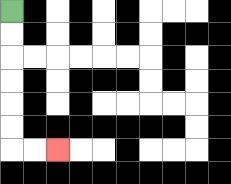{'start': '[0, 0]', 'end': '[2, 6]', 'path_directions': 'D,D,D,D,D,D,R,R', 'path_coordinates': '[[0, 0], [0, 1], [0, 2], [0, 3], [0, 4], [0, 5], [0, 6], [1, 6], [2, 6]]'}